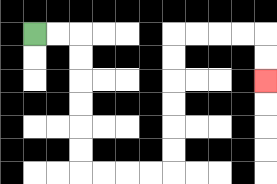{'start': '[1, 1]', 'end': '[11, 3]', 'path_directions': 'R,R,D,D,D,D,D,D,R,R,R,R,U,U,U,U,U,U,R,R,R,R,D,D', 'path_coordinates': '[[1, 1], [2, 1], [3, 1], [3, 2], [3, 3], [3, 4], [3, 5], [3, 6], [3, 7], [4, 7], [5, 7], [6, 7], [7, 7], [7, 6], [7, 5], [7, 4], [7, 3], [7, 2], [7, 1], [8, 1], [9, 1], [10, 1], [11, 1], [11, 2], [11, 3]]'}